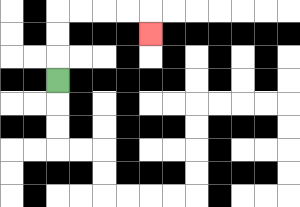{'start': '[2, 3]', 'end': '[6, 1]', 'path_directions': 'U,U,U,R,R,R,R,D', 'path_coordinates': '[[2, 3], [2, 2], [2, 1], [2, 0], [3, 0], [4, 0], [5, 0], [6, 0], [6, 1]]'}